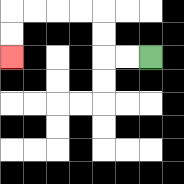{'start': '[6, 2]', 'end': '[0, 2]', 'path_directions': 'L,L,U,U,L,L,L,L,D,D', 'path_coordinates': '[[6, 2], [5, 2], [4, 2], [4, 1], [4, 0], [3, 0], [2, 0], [1, 0], [0, 0], [0, 1], [0, 2]]'}